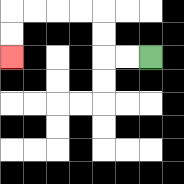{'start': '[6, 2]', 'end': '[0, 2]', 'path_directions': 'L,L,U,U,L,L,L,L,D,D', 'path_coordinates': '[[6, 2], [5, 2], [4, 2], [4, 1], [4, 0], [3, 0], [2, 0], [1, 0], [0, 0], [0, 1], [0, 2]]'}